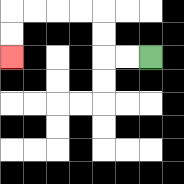{'start': '[6, 2]', 'end': '[0, 2]', 'path_directions': 'L,L,U,U,L,L,L,L,D,D', 'path_coordinates': '[[6, 2], [5, 2], [4, 2], [4, 1], [4, 0], [3, 0], [2, 0], [1, 0], [0, 0], [0, 1], [0, 2]]'}